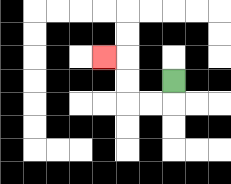{'start': '[7, 3]', 'end': '[4, 2]', 'path_directions': 'D,L,L,U,U,L', 'path_coordinates': '[[7, 3], [7, 4], [6, 4], [5, 4], [5, 3], [5, 2], [4, 2]]'}